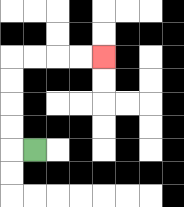{'start': '[1, 6]', 'end': '[4, 2]', 'path_directions': 'L,U,U,U,U,R,R,R,R', 'path_coordinates': '[[1, 6], [0, 6], [0, 5], [0, 4], [0, 3], [0, 2], [1, 2], [2, 2], [3, 2], [4, 2]]'}